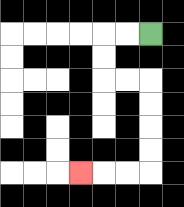{'start': '[6, 1]', 'end': '[3, 7]', 'path_directions': 'L,L,D,D,R,R,D,D,D,D,L,L,L', 'path_coordinates': '[[6, 1], [5, 1], [4, 1], [4, 2], [4, 3], [5, 3], [6, 3], [6, 4], [6, 5], [6, 6], [6, 7], [5, 7], [4, 7], [3, 7]]'}